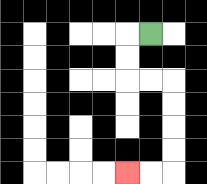{'start': '[6, 1]', 'end': '[5, 7]', 'path_directions': 'L,D,D,R,R,D,D,D,D,L,L', 'path_coordinates': '[[6, 1], [5, 1], [5, 2], [5, 3], [6, 3], [7, 3], [7, 4], [7, 5], [7, 6], [7, 7], [6, 7], [5, 7]]'}